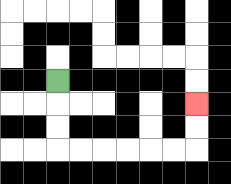{'start': '[2, 3]', 'end': '[8, 4]', 'path_directions': 'D,D,D,R,R,R,R,R,R,U,U', 'path_coordinates': '[[2, 3], [2, 4], [2, 5], [2, 6], [3, 6], [4, 6], [5, 6], [6, 6], [7, 6], [8, 6], [8, 5], [8, 4]]'}